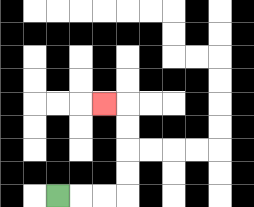{'start': '[2, 8]', 'end': '[4, 4]', 'path_directions': 'R,R,R,U,U,U,U,L', 'path_coordinates': '[[2, 8], [3, 8], [4, 8], [5, 8], [5, 7], [5, 6], [5, 5], [5, 4], [4, 4]]'}